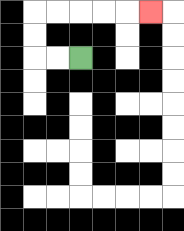{'start': '[3, 2]', 'end': '[6, 0]', 'path_directions': 'L,L,U,U,R,R,R,R,R', 'path_coordinates': '[[3, 2], [2, 2], [1, 2], [1, 1], [1, 0], [2, 0], [3, 0], [4, 0], [5, 0], [6, 0]]'}